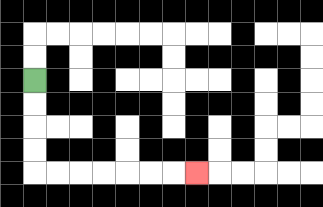{'start': '[1, 3]', 'end': '[8, 7]', 'path_directions': 'D,D,D,D,R,R,R,R,R,R,R', 'path_coordinates': '[[1, 3], [1, 4], [1, 5], [1, 6], [1, 7], [2, 7], [3, 7], [4, 7], [5, 7], [6, 7], [7, 7], [8, 7]]'}